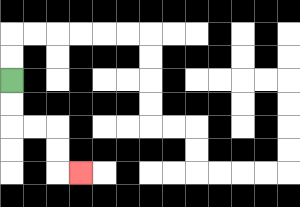{'start': '[0, 3]', 'end': '[3, 7]', 'path_directions': 'D,D,R,R,D,D,R', 'path_coordinates': '[[0, 3], [0, 4], [0, 5], [1, 5], [2, 5], [2, 6], [2, 7], [3, 7]]'}